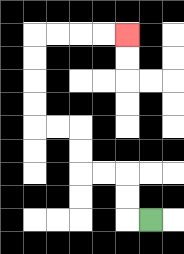{'start': '[6, 9]', 'end': '[5, 1]', 'path_directions': 'L,U,U,L,L,U,U,L,L,U,U,U,U,R,R,R,R', 'path_coordinates': '[[6, 9], [5, 9], [5, 8], [5, 7], [4, 7], [3, 7], [3, 6], [3, 5], [2, 5], [1, 5], [1, 4], [1, 3], [1, 2], [1, 1], [2, 1], [3, 1], [4, 1], [5, 1]]'}